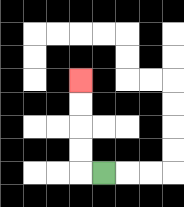{'start': '[4, 7]', 'end': '[3, 3]', 'path_directions': 'L,U,U,U,U', 'path_coordinates': '[[4, 7], [3, 7], [3, 6], [3, 5], [3, 4], [3, 3]]'}